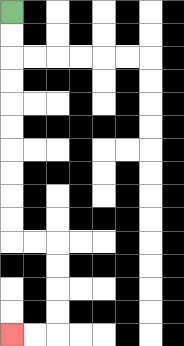{'start': '[0, 0]', 'end': '[0, 14]', 'path_directions': 'D,D,D,D,D,D,D,D,D,D,R,R,D,D,D,D,L,L', 'path_coordinates': '[[0, 0], [0, 1], [0, 2], [0, 3], [0, 4], [0, 5], [0, 6], [0, 7], [0, 8], [0, 9], [0, 10], [1, 10], [2, 10], [2, 11], [2, 12], [2, 13], [2, 14], [1, 14], [0, 14]]'}